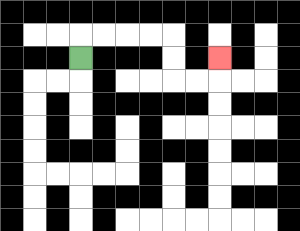{'start': '[3, 2]', 'end': '[9, 2]', 'path_directions': 'U,R,R,R,R,D,D,R,R,U', 'path_coordinates': '[[3, 2], [3, 1], [4, 1], [5, 1], [6, 1], [7, 1], [7, 2], [7, 3], [8, 3], [9, 3], [9, 2]]'}